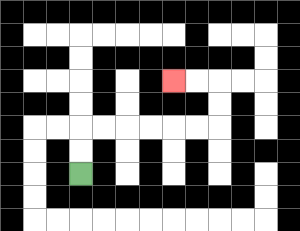{'start': '[3, 7]', 'end': '[7, 3]', 'path_directions': 'U,U,R,R,R,R,R,R,U,U,L,L', 'path_coordinates': '[[3, 7], [3, 6], [3, 5], [4, 5], [5, 5], [6, 5], [7, 5], [8, 5], [9, 5], [9, 4], [9, 3], [8, 3], [7, 3]]'}